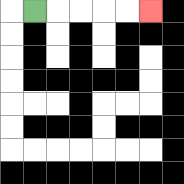{'start': '[1, 0]', 'end': '[6, 0]', 'path_directions': 'R,R,R,R,R', 'path_coordinates': '[[1, 0], [2, 0], [3, 0], [4, 0], [5, 0], [6, 0]]'}